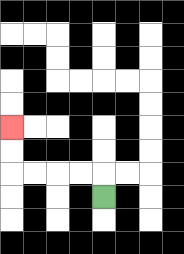{'start': '[4, 8]', 'end': '[0, 5]', 'path_directions': 'U,L,L,L,L,U,U', 'path_coordinates': '[[4, 8], [4, 7], [3, 7], [2, 7], [1, 7], [0, 7], [0, 6], [0, 5]]'}